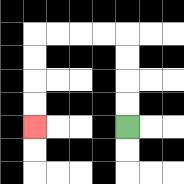{'start': '[5, 5]', 'end': '[1, 5]', 'path_directions': 'U,U,U,U,L,L,L,L,D,D,D,D', 'path_coordinates': '[[5, 5], [5, 4], [5, 3], [5, 2], [5, 1], [4, 1], [3, 1], [2, 1], [1, 1], [1, 2], [1, 3], [1, 4], [1, 5]]'}